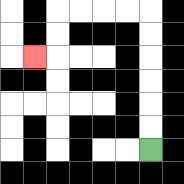{'start': '[6, 6]', 'end': '[1, 2]', 'path_directions': 'U,U,U,U,U,U,L,L,L,L,D,D,L', 'path_coordinates': '[[6, 6], [6, 5], [6, 4], [6, 3], [6, 2], [6, 1], [6, 0], [5, 0], [4, 0], [3, 0], [2, 0], [2, 1], [2, 2], [1, 2]]'}